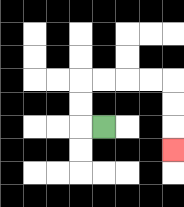{'start': '[4, 5]', 'end': '[7, 6]', 'path_directions': 'L,U,U,R,R,R,R,D,D,D', 'path_coordinates': '[[4, 5], [3, 5], [3, 4], [3, 3], [4, 3], [5, 3], [6, 3], [7, 3], [7, 4], [7, 5], [7, 6]]'}